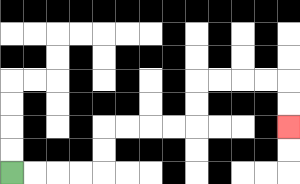{'start': '[0, 7]', 'end': '[12, 5]', 'path_directions': 'R,R,R,R,U,U,R,R,R,R,U,U,R,R,R,R,D,D', 'path_coordinates': '[[0, 7], [1, 7], [2, 7], [3, 7], [4, 7], [4, 6], [4, 5], [5, 5], [6, 5], [7, 5], [8, 5], [8, 4], [8, 3], [9, 3], [10, 3], [11, 3], [12, 3], [12, 4], [12, 5]]'}